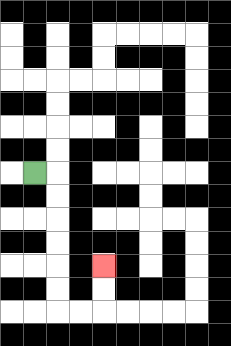{'start': '[1, 7]', 'end': '[4, 11]', 'path_directions': 'R,D,D,D,D,D,D,R,R,U,U', 'path_coordinates': '[[1, 7], [2, 7], [2, 8], [2, 9], [2, 10], [2, 11], [2, 12], [2, 13], [3, 13], [4, 13], [4, 12], [4, 11]]'}